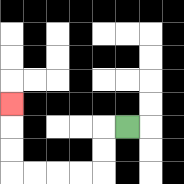{'start': '[5, 5]', 'end': '[0, 4]', 'path_directions': 'L,D,D,L,L,L,L,U,U,U', 'path_coordinates': '[[5, 5], [4, 5], [4, 6], [4, 7], [3, 7], [2, 7], [1, 7], [0, 7], [0, 6], [0, 5], [0, 4]]'}